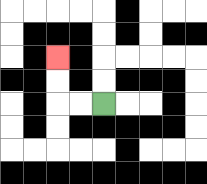{'start': '[4, 4]', 'end': '[2, 2]', 'path_directions': 'L,L,U,U', 'path_coordinates': '[[4, 4], [3, 4], [2, 4], [2, 3], [2, 2]]'}